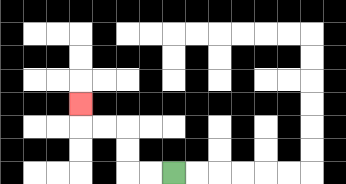{'start': '[7, 7]', 'end': '[3, 4]', 'path_directions': 'L,L,U,U,L,L,U', 'path_coordinates': '[[7, 7], [6, 7], [5, 7], [5, 6], [5, 5], [4, 5], [3, 5], [3, 4]]'}